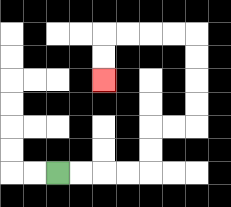{'start': '[2, 7]', 'end': '[4, 3]', 'path_directions': 'R,R,R,R,U,U,R,R,U,U,U,U,L,L,L,L,D,D', 'path_coordinates': '[[2, 7], [3, 7], [4, 7], [5, 7], [6, 7], [6, 6], [6, 5], [7, 5], [8, 5], [8, 4], [8, 3], [8, 2], [8, 1], [7, 1], [6, 1], [5, 1], [4, 1], [4, 2], [4, 3]]'}